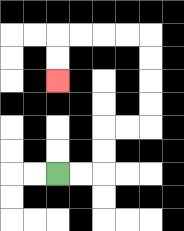{'start': '[2, 7]', 'end': '[2, 3]', 'path_directions': 'R,R,U,U,R,R,U,U,U,U,L,L,L,L,D,D', 'path_coordinates': '[[2, 7], [3, 7], [4, 7], [4, 6], [4, 5], [5, 5], [6, 5], [6, 4], [6, 3], [6, 2], [6, 1], [5, 1], [4, 1], [3, 1], [2, 1], [2, 2], [2, 3]]'}